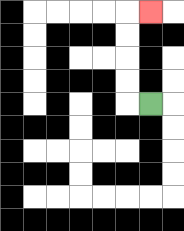{'start': '[6, 4]', 'end': '[6, 0]', 'path_directions': 'L,U,U,U,U,R', 'path_coordinates': '[[6, 4], [5, 4], [5, 3], [5, 2], [5, 1], [5, 0], [6, 0]]'}